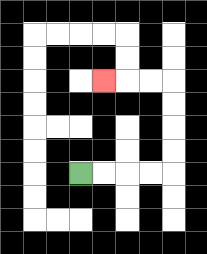{'start': '[3, 7]', 'end': '[4, 3]', 'path_directions': 'R,R,R,R,U,U,U,U,L,L,L', 'path_coordinates': '[[3, 7], [4, 7], [5, 7], [6, 7], [7, 7], [7, 6], [7, 5], [7, 4], [7, 3], [6, 3], [5, 3], [4, 3]]'}